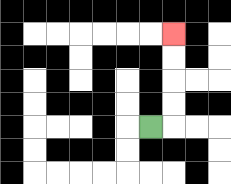{'start': '[6, 5]', 'end': '[7, 1]', 'path_directions': 'R,U,U,U,U', 'path_coordinates': '[[6, 5], [7, 5], [7, 4], [7, 3], [7, 2], [7, 1]]'}